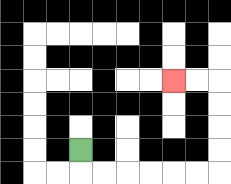{'start': '[3, 6]', 'end': '[7, 3]', 'path_directions': 'D,R,R,R,R,R,R,U,U,U,U,L,L', 'path_coordinates': '[[3, 6], [3, 7], [4, 7], [5, 7], [6, 7], [7, 7], [8, 7], [9, 7], [9, 6], [9, 5], [9, 4], [9, 3], [8, 3], [7, 3]]'}